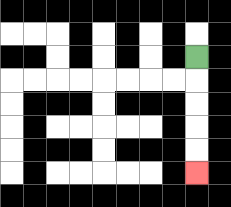{'start': '[8, 2]', 'end': '[8, 7]', 'path_directions': 'D,D,D,D,D', 'path_coordinates': '[[8, 2], [8, 3], [8, 4], [8, 5], [8, 6], [8, 7]]'}